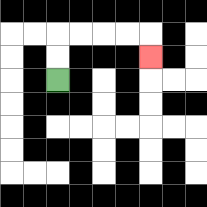{'start': '[2, 3]', 'end': '[6, 2]', 'path_directions': 'U,U,R,R,R,R,D', 'path_coordinates': '[[2, 3], [2, 2], [2, 1], [3, 1], [4, 1], [5, 1], [6, 1], [6, 2]]'}